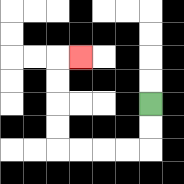{'start': '[6, 4]', 'end': '[3, 2]', 'path_directions': 'D,D,L,L,L,L,U,U,U,U,R', 'path_coordinates': '[[6, 4], [6, 5], [6, 6], [5, 6], [4, 6], [3, 6], [2, 6], [2, 5], [2, 4], [2, 3], [2, 2], [3, 2]]'}